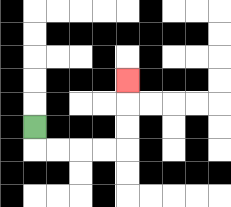{'start': '[1, 5]', 'end': '[5, 3]', 'path_directions': 'D,R,R,R,R,U,U,U', 'path_coordinates': '[[1, 5], [1, 6], [2, 6], [3, 6], [4, 6], [5, 6], [5, 5], [5, 4], [5, 3]]'}